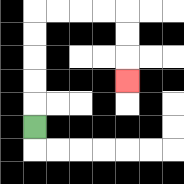{'start': '[1, 5]', 'end': '[5, 3]', 'path_directions': 'U,U,U,U,U,R,R,R,R,D,D,D', 'path_coordinates': '[[1, 5], [1, 4], [1, 3], [1, 2], [1, 1], [1, 0], [2, 0], [3, 0], [4, 0], [5, 0], [5, 1], [5, 2], [5, 3]]'}